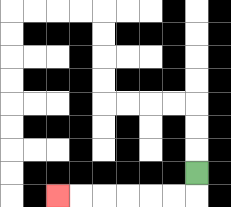{'start': '[8, 7]', 'end': '[2, 8]', 'path_directions': 'D,L,L,L,L,L,L', 'path_coordinates': '[[8, 7], [8, 8], [7, 8], [6, 8], [5, 8], [4, 8], [3, 8], [2, 8]]'}